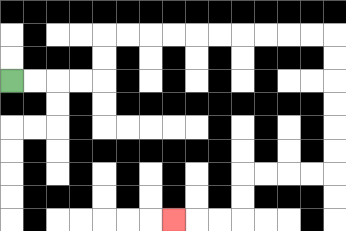{'start': '[0, 3]', 'end': '[7, 9]', 'path_directions': 'R,R,R,R,U,U,R,R,R,R,R,R,R,R,R,R,D,D,D,D,D,D,L,L,L,L,D,D,L,L,L', 'path_coordinates': '[[0, 3], [1, 3], [2, 3], [3, 3], [4, 3], [4, 2], [4, 1], [5, 1], [6, 1], [7, 1], [8, 1], [9, 1], [10, 1], [11, 1], [12, 1], [13, 1], [14, 1], [14, 2], [14, 3], [14, 4], [14, 5], [14, 6], [14, 7], [13, 7], [12, 7], [11, 7], [10, 7], [10, 8], [10, 9], [9, 9], [8, 9], [7, 9]]'}